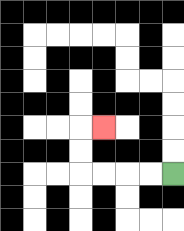{'start': '[7, 7]', 'end': '[4, 5]', 'path_directions': 'L,L,L,L,U,U,R', 'path_coordinates': '[[7, 7], [6, 7], [5, 7], [4, 7], [3, 7], [3, 6], [3, 5], [4, 5]]'}